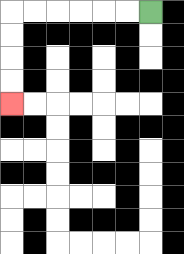{'start': '[6, 0]', 'end': '[0, 4]', 'path_directions': 'L,L,L,L,L,L,D,D,D,D', 'path_coordinates': '[[6, 0], [5, 0], [4, 0], [3, 0], [2, 0], [1, 0], [0, 0], [0, 1], [0, 2], [0, 3], [0, 4]]'}